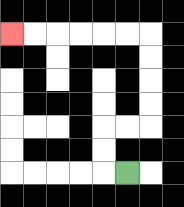{'start': '[5, 7]', 'end': '[0, 1]', 'path_directions': 'L,U,U,R,R,U,U,U,U,L,L,L,L,L,L', 'path_coordinates': '[[5, 7], [4, 7], [4, 6], [4, 5], [5, 5], [6, 5], [6, 4], [6, 3], [6, 2], [6, 1], [5, 1], [4, 1], [3, 1], [2, 1], [1, 1], [0, 1]]'}